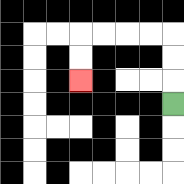{'start': '[7, 4]', 'end': '[3, 3]', 'path_directions': 'U,U,U,L,L,L,L,D,D', 'path_coordinates': '[[7, 4], [7, 3], [7, 2], [7, 1], [6, 1], [5, 1], [4, 1], [3, 1], [3, 2], [3, 3]]'}